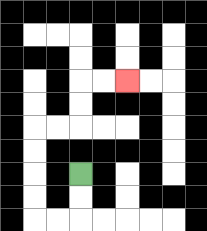{'start': '[3, 7]', 'end': '[5, 3]', 'path_directions': 'D,D,L,L,U,U,U,U,R,R,U,U,R,R', 'path_coordinates': '[[3, 7], [3, 8], [3, 9], [2, 9], [1, 9], [1, 8], [1, 7], [1, 6], [1, 5], [2, 5], [3, 5], [3, 4], [3, 3], [4, 3], [5, 3]]'}